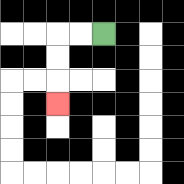{'start': '[4, 1]', 'end': '[2, 4]', 'path_directions': 'L,L,D,D,D', 'path_coordinates': '[[4, 1], [3, 1], [2, 1], [2, 2], [2, 3], [2, 4]]'}